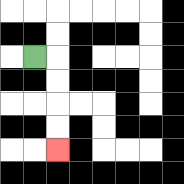{'start': '[1, 2]', 'end': '[2, 6]', 'path_directions': 'R,D,D,D,D', 'path_coordinates': '[[1, 2], [2, 2], [2, 3], [2, 4], [2, 5], [2, 6]]'}